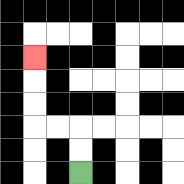{'start': '[3, 7]', 'end': '[1, 2]', 'path_directions': 'U,U,L,L,U,U,U', 'path_coordinates': '[[3, 7], [3, 6], [3, 5], [2, 5], [1, 5], [1, 4], [1, 3], [1, 2]]'}